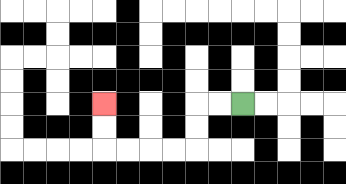{'start': '[10, 4]', 'end': '[4, 4]', 'path_directions': 'L,L,D,D,L,L,L,L,U,U', 'path_coordinates': '[[10, 4], [9, 4], [8, 4], [8, 5], [8, 6], [7, 6], [6, 6], [5, 6], [4, 6], [4, 5], [4, 4]]'}